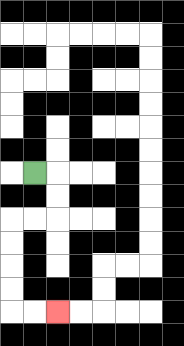{'start': '[1, 7]', 'end': '[2, 13]', 'path_directions': 'R,D,D,L,L,D,D,D,D,R,R', 'path_coordinates': '[[1, 7], [2, 7], [2, 8], [2, 9], [1, 9], [0, 9], [0, 10], [0, 11], [0, 12], [0, 13], [1, 13], [2, 13]]'}